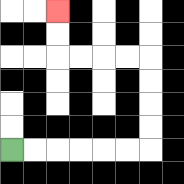{'start': '[0, 6]', 'end': '[2, 0]', 'path_directions': 'R,R,R,R,R,R,U,U,U,U,L,L,L,L,U,U', 'path_coordinates': '[[0, 6], [1, 6], [2, 6], [3, 6], [4, 6], [5, 6], [6, 6], [6, 5], [6, 4], [6, 3], [6, 2], [5, 2], [4, 2], [3, 2], [2, 2], [2, 1], [2, 0]]'}